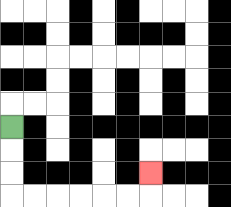{'start': '[0, 5]', 'end': '[6, 7]', 'path_directions': 'D,D,D,R,R,R,R,R,R,U', 'path_coordinates': '[[0, 5], [0, 6], [0, 7], [0, 8], [1, 8], [2, 8], [3, 8], [4, 8], [5, 8], [6, 8], [6, 7]]'}